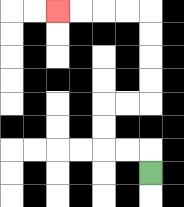{'start': '[6, 7]', 'end': '[2, 0]', 'path_directions': 'U,L,L,U,U,R,R,U,U,U,U,L,L,L,L', 'path_coordinates': '[[6, 7], [6, 6], [5, 6], [4, 6], [4, 5], [4, 4], [5, 4], [6, 4], [6, 3], [6, 2], [6, 1], [6, 0], [5, 0], [4, 0], [3, 0], [2, 0]]'}